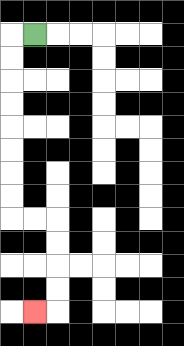{'start': '[1, 1]', 'end': '[1, 13]', 'path_directions': 'L,D,D,D,D,D,D,D,D,R,R,D,D,D,D,L', 'path_coordinates': '[[1, 1], [0, 1], [0, 2], [0, 3], [0, 4], [0, 5], [0, 6], [0, 7], [0, 8], [0, 9], [1, 9], [2, 9], [2, 10], [2, 11], [2, 12], [2, 13], [1, 13]]'}